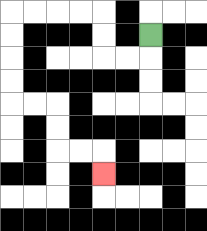{'start': '[6, 1]', 'end': '[4, 7]', 'path_directions': 'D,L,L,U,U,L,L,L,L,D,D,D,D,R,R,D,D,R,R,D', 'path_coordinates': '[[6, 1], [6, 2], [5, 2], [4, 2], [4, 1], [4, 0], [3, 0], [2, 0], [1, 0], [0, 0], [0, 1], [0, 2], [0, 3], [0, 4], [1, 4], [2, 4], [2, 5], [2, 6], [3, 6], [4, 6], [4, 7]]'}